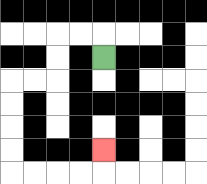{'start': '[4, 2]', 'end': '[4, 6]', 'path_directions': 'U,L,L,D,D,L,L,D,D,D,D,R,R,R,R,U', 'path_coordinates': '[[4, 2], [4, 1], [3, 1], [2, 1], [2, 2], [2, 3], [1, 3], [0, 3], [0, 4], [0, 5], [0, 6], [0, 7], [1, 7], [2, 7], [3, 7], [4, 7], [4, 6]]'}